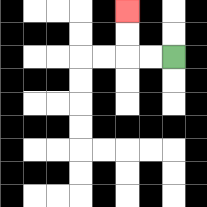{'start': '[7, 2]', 'end': '[5, 0]', 'path_directions': 'L,L,U,U', 'path_coordinates': '[[7, 2], [6, 2], [5, 2], [5, 1], [5, 0]]'}